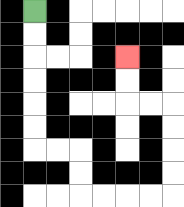{'start': '[1, 0]', 'end': '[5, 2]', 'path_directions': 'D,D,D,D,D,D,R,R,D,D,R,R,R,R,U,U,U,U,L,L,U,U', 'path_coordinates': '[[1, 0], [1, 1], [1, 2], [1, 3], [1, 4], [1, 5], [1, 6], [2, 6], [3, 6], [3, 7], [3, 8], [4, 8], [5, 8], [6, 8], [7, 8], [7, 7], [7, 6], [7, 5], [7, 4], [6, 4], [5, 4], [5, 3], [5, 2]]'}